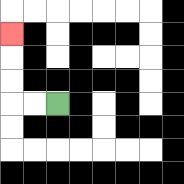{'start': '[2, 4]', 'end': '[0, 1]', 'path_directions': 'L,L,U,U,U', 'path_coordinates': '[[2, 4], [1, 4], [0, 4], [0, 3], [0, 2], [0, 1]]'}